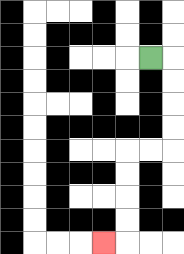{'start': '[6, 2]', 'end': '[4, 10]', 'path_directions': 'R,D,D,D,D,L,L,D,D,D,D,L', 'path_coordinates': '[[6, 2], [7, 2], [7, 3], [7, 4], [7, 5], [7, 6], [6, 6], [5, 6], [5, 7], [5, 8], [5, 9], [5, 10], [4, 10]]'}